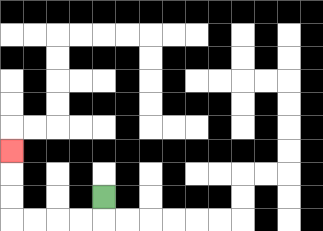{'start': '[4, 8]', 'end': '[0, 6]', 'path_directions': 'D,L,L,L,L,U,U,U', 'path_coordinates': '[[4, 8], [4, 9], [3, 9], [2, 9], [1, 9], [0, 9], [0, 8], [0, 7], [0, 6]]'}